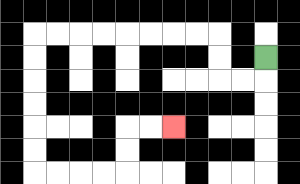{'start': '[11, 2]', 'end': '[7, 5]', 'path_directions': 'D,L,L,U,U,L,L,L,L,L,L,L,L,D,D,D,D,D,D,R,R,R,R,U,U,R,R', 'path_coordinates': '[[11, 2], [11, 3], [10, 3], [9, 3], [9, 2], [9, 1], [8, 1], [7, 1], [6, 1], [5, 1], [4, 1], [3, 1], [2, 1], [1, 1], [1, 2], [1, 3], [1, 4], [1, 5], [1, 6], [1, 7], [2, 7], [3, 7], [4, 7], [5, 7], [5, 6], [5, 5], [6, 5], [7, 5]]'}